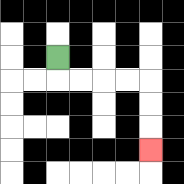{'start': '[2, 2]', 'end': '[6, 6]', 'path_directions': 'D,R,R,R,R,D,D,D', 'path_coordinates': '[[2, 2], [2, 3], [3, 3], [4, 3], [5, 3], [6, 3], [6, 4], [6, 5], [6, 6]]'}